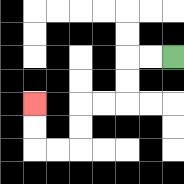{'start': '[7, 2]', 'end': '[1, 4]', 'path_directions': 'L,L,D,D,L,L,D,D,L,L,U,U', 'path_coordinates': '[[7, 2], [6, 2], [5, 2], [5, 3], [5, 4], [4, 4], [3, 4], [3, 5], [3, 6], [2, 6], [1, 6], [1, 5], [1, 4]]'}